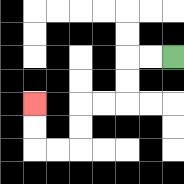{'start': '[7, 2]', 'end': '[1, 4]', 'path_directions': 'L,L,D,D,L,L,D,D,L,L,U,U', 'path_coordinates': '[[7, 2], [6, 2], [5, 2], [5, 3], [5, 4], [4, 4], [3, 4], [3, 5], [3, 6], [2, 6], [1, 6], [1, 5], [1, 4]]'}